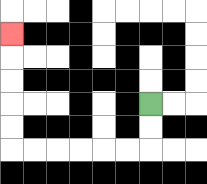{'start': '[6, 4]', 'end': '[0, 1]', 'path_directions': 'D,D,L,L,L,L,L,L,U,U,U,U,U', 'path_coordinates': '[[6, 4], [6, 5], [6, 6], [5, 6], [4, 6], [3, 6], [2, 6], [1, 6], [0, 6], [0, 5], [0, 4], [0, 3], [0, 2], [0, 1]]'}